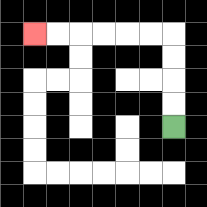{'start': '[7, 5]', 'end': '[1, 1]', 'path_directions': 'U,U,U,U,L,L,L,L,L,L', 'path_coordinates': '[[7, 5], [7, 4], [7, 3], [7, 2], [7, 1], [6, 1], [5, 1], [4, 1], [3, 1], [2, 1], [1, 1]]'}